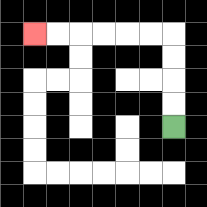{'start': '[7, 5]', 'end': '[1, 1]', 'path_directions': 'U,U,U,U,L,L,L,L,L,L', 'path_coordinates': '[[7, 5], [7, 4], [7, 3], [7, 2], [7, 1], [6, 1], [5, 1], [4, 1], [3, 1], [2, 1], [1, 1]]'}